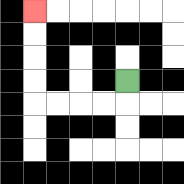{'start': '[5, 3]', 'end': '[1, 0]', 'path_directions': 'D,L,L,L,L,U,U,U,U', 'path_coordinates': '[[5, 3], [5, 4], [4, 4], [3, 4], [2, 4], [1, 4], [1, 3], [1, 2], [1, 1], [1, 0]]'}